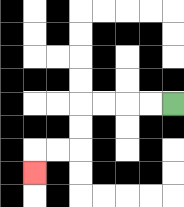{'start': '[7, 4]', 'end': '[1, 7]', 'path_directions': 'L,L,L,L,D,D,L,L,D', 'path_coordinates': '[[7, 4], [6, 4], [5, 4], [4, 4], [3, 4], [3, 5], [3, 6], [2, 6], [1, 6], [1, 7]]'}